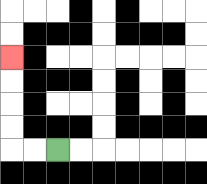{'start': '[2, 6]', 'end': '[0, 2]', 'path_directions': 'L,L,U,U,U,U', 'path_coordinates': '[[2, 6], [1, 6], [0, 6], [0, 5], [0, 4], [0, 3], [0, 2]]'}